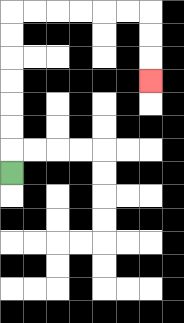{'start': '[0, 7]', 'end': '[6, 3]', 'path_directions': 'U,U,U,U,U,U,U,R,R,R,R,R,R,D,D,D', 'path_coordinates': '[[0, 7], [0, 6], [0, 5], [0, 4], [0, 3], [0, 2], [0, 1], [0, 0], [1, 0], [2, 0], [3, 0], [4, 0], [5, 0], [6, 0], [6, 1], [6, 2], [6, 3]]'}